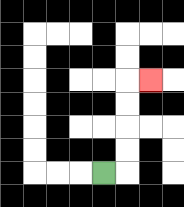{'start': '[4, 7]', 'end': '[6, 3]', 'path_directions': 'R,U,U,U,U,R', 'path_coordinates': '[[4, 7], [5, 7], [5, 6], [5, 5], [5, 4], [5, 3], [6, 3]]'}